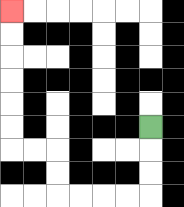{'start': '[6, 5]', 'end': '[0, 0]', 'path_directions': 'D,D,D,L,L,L,L,U,U,L,L,U,U,U,U,U,U', 'path_coordinates': '[[6, 5], [6, 6], [6, 7], [6, 8], [5, 8], [4, 8], [3, 8], [2, 8], [2, 7], [2, 6], [1, 6], [0, 6], [0, 5], [0, 4], [0, 3], [0, 2], [0, 1], [0, 0]]'}